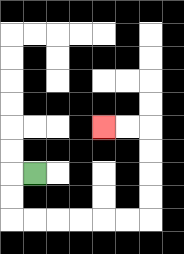{'start': '[1, 7]', 'end': '[4, 5]', 'path_directions': 'L,D,D,R,R,R,R,R,R,U,U,U,U,L,L', 'path_coordinates': '[[1, 7], [0, 7], [0, 8], [0, 9], [1, 9], [2, 9], [3, 9], [4, 9], [5, 9], [6, 9], [6, 8], [6, 7], [6, 6], [6, 5], [5, 5], [4, 5]]'}